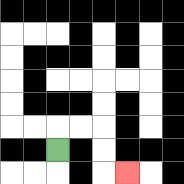{'start': '[2, 6]', 'end': '[5, 7]', 'path_directions': 'U,R,R,D,D,R', 'path_coordinates': '[[2, 6], [2, 5], [3, 5], [4, 5], [4, 6], [4, 7], [5, 7]]'}